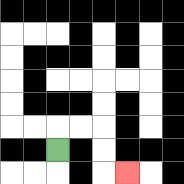{'start': '[2, 6]', 'end': '[5, 7]', 'path_directions': 'U,R,R,D,D,R', 'path_coordinates': '[[2, 6], [2, 5], [3, 5], [4, 5], [4, 6], [4, 7], [5, 7]]'}